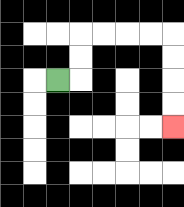{'start': '[2, 3]', 'end': '[7, 5]', 'path_directions': 'R,U,U,R,R,R,R,D,D,D,D', 'path_coordinates': '[[2, 3], [3, 3], [3, 2], [3, 1], [4, 1], [5, 1], [6, 1], [7, 1], [7, 2], [7, 3], [7, 4], [7, 5]]'}